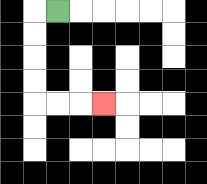{'start': '[2, 0]', 'end': '[4, 4]', 'path_directions': 'L,D,D,D,D,R,R,R', 'path_coordinates': '[[2, 0], [1, 0], [1, 1], [1, 2], [1, 3], [1, 4], [2, 4], [3, 4], [4, 4]]'}